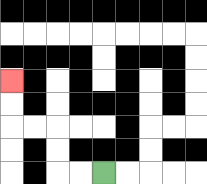{'start': '[4, 7]', 'end': '[0, 3]', 'path_directions': 'L,L,U,U,L,L,U,U', 'path_coordinates': '[[4, 7], [3, 7], [2, 7], [2, 6], [2, 5], [1, 5], [0, 5], [0, 4], [0, 3]]'}